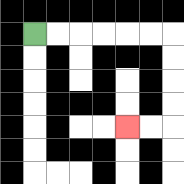{'start': '[1, 1]', 'end': '[5, 5]', 'path_directions': 'R,R,R,R,R,R,D,D,D,D,L,L', 'path_coordinates': '[[1, 1], [2, 1], [3, 1], [4, 1], [5, 1], [6, 1], [7, 1], [7, 2], [7, 3], [7, 4], [7, 5], [6, 5], [5, 5]]'}